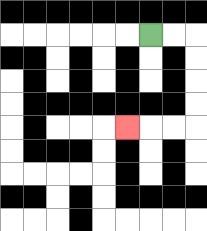{'start': '[6, 1]', 'end': '[5, 5]', 'path_directions': 'R,R,D,D,D,D,L,L,L', 'path_coordinates': '[[6, 1], [7, 1], [8, 1], [8, 2], [8, 3], [8, 4], [8, 5], [7, 5], [6, 5], [5, 5]]'}